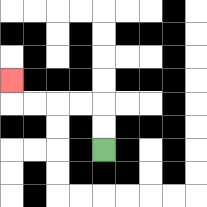{'start': '[4, 6]', 'end': '[0, 3]', 'path_directions': 'U,U,L,L,L,L,U', 'path_coordinates': '[[4, 6], [4, 5], [4, 4], [3, 4], [2, 4], [1, 4], [0, 4], [0, 3]]'}